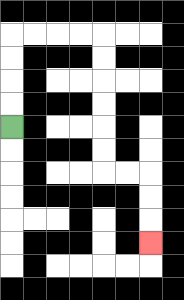{'start': '[0, 5]', 'end': '[6, 10]', 'path_directions': 'U,U,U,U,R,R,R,R,D,D,D,D,D,D,R,R,D,D,D', 'path_coordinates': '[[0, 5], [0, 4], [0, 3], [0, 2], [0, 1], [1, 1], [2, 1], [3, 1], [4, 1], [4, 2], [4, 3], [4, 4], [4, 5], [4, 6], [4, 7], [5, 7], [6, 7], [6, 8], [6, 9], [6, 10]]'}